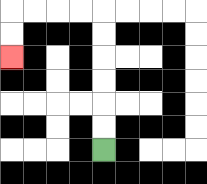{'start': '[4, 6]', 'end': '[0, 2]', 'path_directions': 'U,U,U,U,U,U,L,L,L,L,D,D', 'path_coordinates': '[[4, 6], [4, 5], [4, 4], [4, 3], [4, 2], [4, 1], [4, 0], [3, 0], [2, 0], [1, 0], [0, 0], [0, 1], [0, 2]]'}